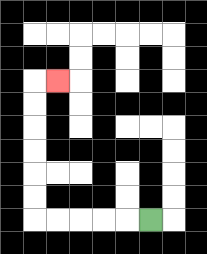{'start': '[6, 9]', 'end': '[2, 3]', 'path_directions': 'L,L,L,L,L,U,U,U,U,U,U,R', 'path_coordinates': '[[6, 9], [5, 9], [4, 9], [3, 9], [2, 9], [1, 9], [1, 8], [1, 7], [1, 6], [1, 5], [1, 4], [1, 3], [2, 3]]'}